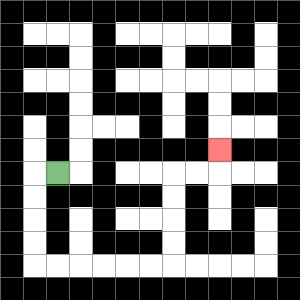{'start': '[2, 7]', 'end': '[9, 6]', 'path_directions': 'L,D,D,D,D,R,R,R,R,R,R,U,U,U,U,R,R,U', 'path_coordinates': '[[2, 7], [1, 7], [1, 8], [1, 9], [1, 10], [1, 11], [2, 11], [3, 11], [4, 11], [5, 11], [6, 11], [7, 11], [7, 10], [7, 9], [7, 8], [7, 7], [8, 7], [9, 7], [9, 6]]'}